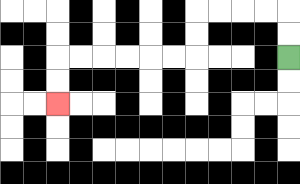{'start': '[12, 2]', 'end': '[2, 4]', 'path_directions': 'U,U,L,L,L,L,D,D,L,L,L,L,L,L,D,D', 'path_coordinates': '[[12, 2], [12, 1], [12, 0], [11, 0], [10, 0], [9, 0], [8, 0], [8, 1], [8, 2], [7, 2], [6, 2], [5, 2], [4, 2], [3, 2], [2, 2], [2, 3], [2, 4]]'}